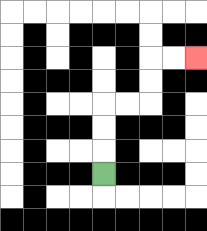{'start': '[4, 7]', 'end': '[8, 2]', 'path_directions': 'U,U,U,R,R,U,U,R,R', 'path_coordinates': '[[4, 7], [4, 6], [4, 5], [4, 4], [5, 4], [6, 4], [6, 3], [6, 2], [7, 2], [8, 2]]'}